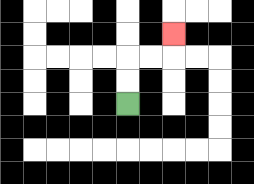{'start': '[5, 4]', 'end': '[7, 1]', 'path_directions': 'U,U,R,R,U', 'path_coordinates': '[[5, 4], [5, 3], [5, 2], [6, 2], [7, 2], [7, 1]]'}